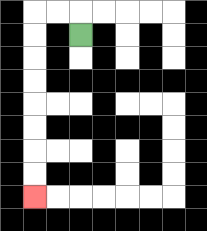{'start': '[3, 1]', 'end': '[1, 8]', 'path_directions': 'U,L,L,D,D,D,D,D,D,D,D', 'path_coordinates': '[[3, 1], [3, 0], [2, 0], [1, 0], [1, 1], [1, 2], [1, 3], [1, 4], [1, 5], [1, 6], [1, 7], [1, 8]]'}